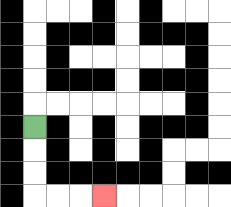{'start': '[1, 5]', 'end': '[4, 8]', 'path_directions': 'D,D,D,R,R,R', 'path_coordinates': '[[1, 5], [1, 6], [1, 7], [1, 8], [2, 8], [3, 8], [4, 8]]'}